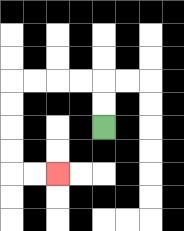{'start': '[4, 5]', 'end': '[2, 7]', 'path_directions': 'U,U,L,L,L,L,D,D,D,D,R,R', 'path_coordinates': '[[4, 5], [4, 4], [4, 3], [3, 3], [2, 3], [1, 3], [0, 3], [0, 4], [0, 5], [0, 6], [0, 7], [1, 7], [2, 7]]'}